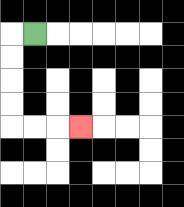{'start': '[1, 1]', 'end': '[3, 5]', 'path_directions': 'L,D,D,D,D,R,R,R', 'path_coordinates': '[[1, 1], [0, 1], [0, 2], [0, 3], [0, 4], [0, 5], [1, 5], [2, 5], [3, 5]]'}